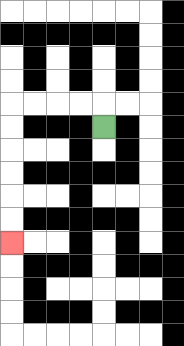{'start': '[4, 5]', 'end': '[0, 10]', 'path_directions': 'U,L,L,L,L,D,D,D,D,D,D', 'path_coordinates': '[[4, 5], [4, 4], [3, 4], [2, 4], [1, 4], [0, 4], [0, 5], [0, 6], [0, 7], [0, 8], [0, 9], [0, 10]]'}